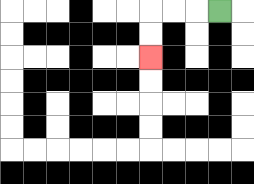{'start': '[9, 0]', 'end': '[6, 2]', 'path_directions': 'L,L,L,D,D', 'path_coordinates': '[[9, 0], [8, 0], [7, 0], [6, 0], [6, 1], [6, 2]]'}